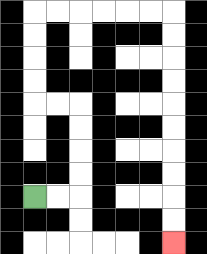{'start': '[1, 8]', 'end': '[7, 10]', 'path_directions': 'R,R,U,U,U,U,L,L,U,U,U,U,R,R,R,R,R,R,D,D,D,D,D,D,D,D,D,D', 'path_coordinates': '[[1, 8], [2, 8], [3, 8], [3, 7], [3, 6], [3, 5], [3, 4], [2, 4], [1, 4], [1, 3], [1, 2], [1, 1], [1, 0], [2, 0], [3, 0], [4, 0], [5, 0], [6, 0], [7, 0], [7, 1], [7, 2], [7, 3], [7, 4], [7, 5], [7, 6], [7, 7], [7, 8], [7, 9], [7, 10]]'}